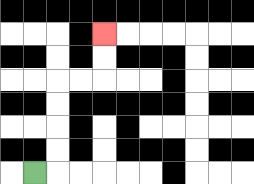{'start': '[1, 7]', 'end': '[4, 1]', 'path_directions': 'R,U,U,U,U,R,R,U,U', 'path_coordinates': '[[1, 7], [2, 7], [2, 6], [2, 5], [2, 4], [2, 3], [3, 3], [4, 3], [4, 2], [4, 1]]'}